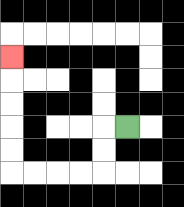{'start': '[5, 5]', 'end': '[0, 2]', 'path_directions': 'L,D,D,L,L,L,L,U,U,U,U,U', 'path_coordinates': '[[5, 5], [4, 5], [4, 6], [4, 7], [3, 7], [2, 7], [1, 7], [0, 7], [0, 6], [0, 5], [0, 4], [0, 3], [0, 2]]'}